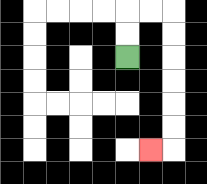{'start': '[5, 2]', 'end': '[6, 6]', 'path_directions': 'U,U,R,R,D,D,D,D,D,D,L', 'path_coordinates': '[[5, 2], [5, 1], [5, 0], [6, 0], [7, 0], [7, 1], [7, 2], [7, 3], [7, 4], [7, 5], [7, 6], [6, 6]]'}